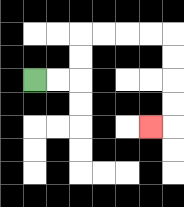{'start': '[1, 3]', 'end': '[6, 5]', 'path_directions': 'R,R,U,U,R,R,R,R,D,D,D,D,L', 'path_coordinates': '[[1, 3], [2, 3], [3, 3], [3, 2], [3, 1], [4, 1], [5, 1], [6, 1], [7, 1], [7, 2], [7, 3], [7, 4], [7, 5], [6, 5]]'}